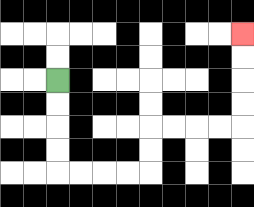{'start': '[2, 3]', 'end': '[10, 1]', 'path_directions': 'D,D,D,D,R,R,R,R,U,U,R,R,R,R,U,U,U,U', 'path_coordinates': '[[2, 3], [2, 4], [2, 5], [2, 6], [2, 7], [3, 7], [4, 7], [5, 7], [6, 7], [6, 6], [6, 5], [7, 5], [8, 5], [9, 5], [10, 5], [10, 4], [10, 3], [10, 2], [10, 1]]'}